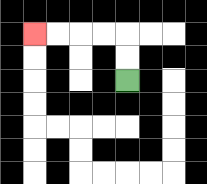{'start': '[5, 3]', 'end': '[1, 1]', 'path_directions': 'U,U,L,L,L,L', 'path_coordinates': '[[5, 3], [5, 2], [5, 1], [4, 1], [3, 1], [2, 1], [1, 1]]'}